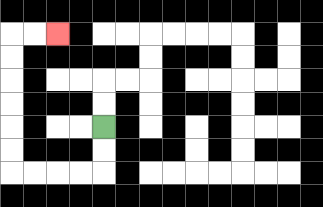{'start': '[4, 5]', 'end': '[2, 1]', 'path_directions': 'D,D,L,L,L,L,U,U,U,U,U,U,R,R', 'path_coordinates': '[[4, 5], [4, 6], [4, 7], [3, 7], [2, 7], [1, 7], [0, 7], [0, 6], [0, 5], [0, 4], [0, 3], [0, 2], [0, 1], [1, 1], [2, 1]]'}